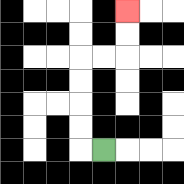{'start': '[4, 6]', 'end': '[5, 0]', 'path_directions': 'L,U,U,U,U,R,R,U,U', 'path_coordinates': '[[4, 6], [3, 6], [3, 5], [3, 4], [3, 3], [3, 2], [4, 2], [5, 2], [5, 1], [5, 0]]'}